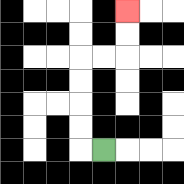{'start': '[4, 6]', 'end': '[5, 0]', 'path_directions': 'L,U,U,U,U,R,R,U,U', 'path_coordinates': '[[4, 6], [3, 6], [3, 5], [3, 4], [3, 3], [3, 2], [4, 2], [5, 2], [5, 1], [5, 0]]'}